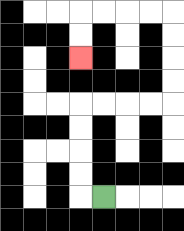{'start': '[4, 8]', 'end': '[3, 2]', 'path_directions': 'L,U,U,U,U,R,R,R,R,U,U,U,U,L,L,L,L,D,D', 'path_coordinates': '[[4, 8], [3, 8], [3, 7], [3, 6], [3, 5], [3, 4], [4, 4], [5, 4], [6, 4], [7, 4], [7, 3], [7, 2], [7, 1], [7, 0], [6, 0], [5, 0], [4, 0], [3, 0], [3, 1], [3, 2]]'}